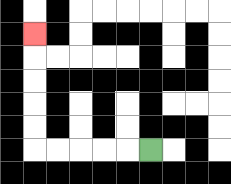{'start': '[6, 6]', 'end': '[1, 1]', 'path_directions': 'L,L,L,L,L,U,U,U,U,U', 'path_coordinates': '[[6, 6], [5, 6], [4, 6], [3, 6], [2, 6], [1, 6], [1, 5], [1, 4], [1, 3], [1, 2], [1, 1]]'}